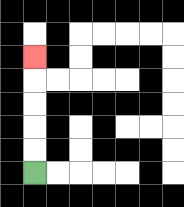{'start': '[1, 7]', 'end': '[1, 2]', 'path_directions': 'U,U,U,U,U', 'path_coordinates': '[[1, 7], [1, 6], [1, 5], [1, 4], [1, 3], [1, 2]]'}